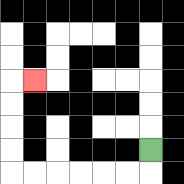{'start': '[6, 6]', 'end': '[1, 3]', 'path_directions': 'D,L,L,L,L,L,L,U,U,U,U,R', 'path_coordinates': '[[6, 6], [6, 7], [5, 7], [4, 7], [3, 7], [2, 7], [1, 7], [0, 7], [0, 6], [0, 5], [0, 4], [0, 3], [1, 3]]'}